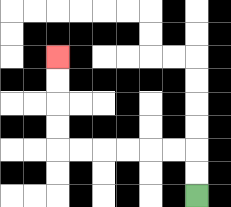{'start': '[8, 8]', 'end': '[2, 2]', 'path_directions': 'U,U,L,L,L,L,L,L,U,U,U,U', 'path_coordinates': '[[8, 8], [8, 7], [8, 6], [7, 6], [6, 6], [5, 6], [4, 6], [3, 6], [2, 6], [2, 5], [2, 4], [2, 3], [2, 2]]'}